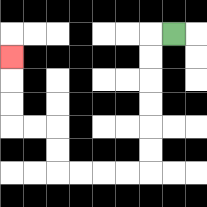{'start': '[7, 1]', 'end': '[0, 2]', 'path_directions': 'L,D,D,D,D,D,D,L,L,L,L,U,U,L,L,U,U,U', 'path_coordinates': '[[7, 1], [6, 1], [6, 2], [6, 3], [6, 4], [6, 5], [6, 6], [6, 7], [5, 7], [4, 7], [3, 7], [2, 7], [2, 6], [2, 5], [1, 5], [0, 5], [0, 4], [0, 3], [0, 2]]'}